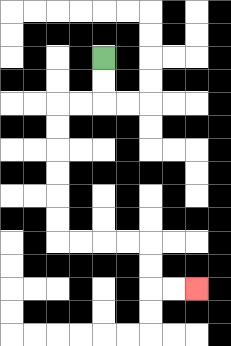{'start': '[4, 2]', 'end': '[8, 12]', 'path_directions': 'D,D,L,L,D,D,D,D,D,D,R,R,R,R,D,D,R,R', 'path_coordinates': '[[4, 2], [4, 3], [4, 4], [3, 4], [2, 4], [2, 5], [2, 6], [2, 7], [2, 8], [2, 9], [2, 10], [3, 10], [4, 10], [5, 10], [6, 10], [6, 11], [6, 12], [7, 12], [8, 12]]'}